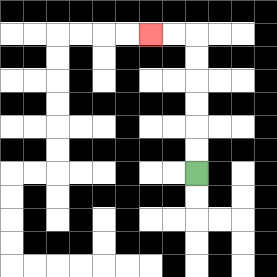{'start': '[8, 7]', 'end': '[6, 1]', 'path_directions': 'U,U,U,U,U,U,L,L', 'path_coordinates': '[[8, 7], [8, 6], [8, 5], [8, 4], [8, 3], [8, 2], [8, 1], [7, 1], [6, 1]]'}